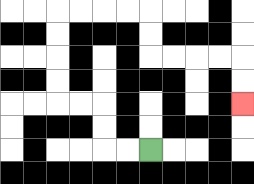{'start': '[6, 6]', 'end': '[10, 4]', 'path_directions': 'L,L,U,U,L,L,U,U,U,U,R,R,R,R,D,D,R,R,R,R,D,D', 'path_coordinates': '[[6, 6], [5, 6], [4, 6], [4, 5], [4, 4], [3, 4], [2, 4], [2, 3], [2, 2], [2, 1], [2, 0], [3, 0], [4, 0], [5, 0], [6, 0], [6, 1], [6, 2], [7, 2], [8, 2], [9, 2], [10, 2], [10, 3], [10, 4]]'}